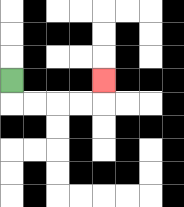{'start': '[0, 3]', 'end': '[4, 3]', 'path_directions': 'D,R,R,R,R,U', 'path_coordinates': '[[0, 3], [0, 4], [1, 4], [2, 4], [3, 4], [4, 4], [4, 3]]'}